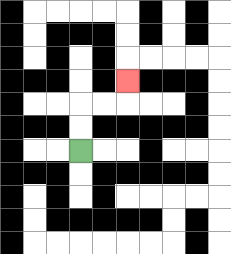{'start': '[3, 6]', 'end': '[5, 3]', 'path_directions': 'U,U,R,R,U', 'path_coordinates': '[[3, 6], [3, 5], [3, 4], [4, 4], [5, 4], [5, 3]]'}